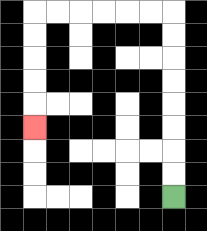{'start': '[7, 8]', 'end': '[1, 5]', 'path_directions': 'U,U,U,U,U,U,U,U,L,L,L,L,L,L,D,D,D,D,D', 'path_coordinates': '[[7, 8], [7, 7], [7, 6], [7, 5], [7, 4], [7, 3], [7, 2], [7, 1], [7, 0], [6, 0], [5, 0], [4, 0], [3, 0], [2, 0], [1, 0], [1, 1], [1, 2], [1, 3], [1, 4], [1, 5]]'}